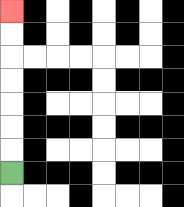{'start': '[0, 7]', 'end': '[0, 0]', 'path_directions': 'U,U,U,U,U,U,U', 'path_coordinates': '[[0, 7], [0, 6], [0, 5], [0, 4], [0, 3], [0, 2], [0, 1], [0, 0]]'}